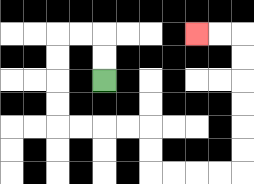{'start': '[4, 3]', 'end': '[8, 1]', 'path_directions': 'U,U,L,L,D,D,D,D,R,R,R,R,D,D,R,R,R,R,U,U,U,U,U,U,L,L', 'path_coordinates': '[[4, 3], [4, 2], [4, 1], [3, 1], [2, 1], [2, 2], [2, 3], [2, 4], [2, 5], [3, 5], [4, 5], [5, 5], [6, 5], [6, 6], [6, 7], [7, 7], [8, 7], [9, 7], [10, 7], [10, 6], [10, 5], [10, 4], [10, 3], [10, 2], [10, 1], [9, 1], [8, 1]]'}